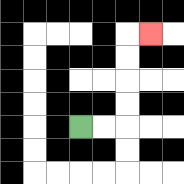{'start': '[3, 5]', 'end': '[6, 1]', 'path_directions': 'R,R,U,U,U,U,R', 'path_coordinates': '[[3, 5], [4, 5], [5, 5], [5, 4], [5, 3], [5, 2], [5, 1], [6, 1]]'}